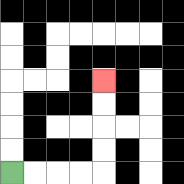{'start': '[0, 7]', 'end': '[4, 3]', 'path_directions': 'R,R,R,R,U,U,U,U', 'path_coordinates': '[[0, 7], [1, 7], [2, 7], [3, 7], [4, 7], [4, 6], [4, 5], [4, 4], [4, 3]]'}